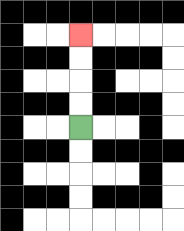{'start': '[3, 5]', 'end': '[3, 1]', 'path_directions': 'U,U,U,U', 'path_coordinates': '[[3, 5], [3, 4], [3, 3], [3, 2], [3, 1]]'}